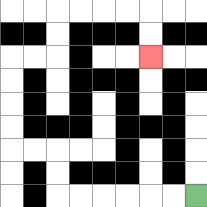{'start': '[8, 8]', 'end': '[6, 2]', 'path_directions': 'L,L,L,L,L,L,U,U,L,L,U,U,U,U,R,R,U,U,R,R,R,R,D,D', 'path_coordinates': '[[8, 8], [7, 8], [6, 8], [5, 8], [4, 8], [3, 8], [2, 8], [2, 7], [2, 6], [1, 6], [0, 6], [0, 5], [0, 4], [0, 3], [0, 2], [1, 2], [2, 2], [2, 1], [2, 0], [3, 0], [4, 0], [5, 0], [6, 0], [6, 1], [6, 2]]'}